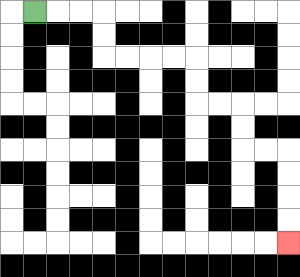{'start': '[1, 0]', 'end': '[12, 10]', 'path_directions': 'R,R,R,D,D,R,R,R,R,D,D,R,R,D,D,R,R,D,D,D,D', 'path_coordinates': '[[1, 0], [2, 0], [3, 0], [4, 0], [4, 1], [4, 2], [5, 2], [6, 2], [7, 2], [8, 2], [8, 3], [8, 4], [9, 4], [10, 4], [10, 5], [10, 6], [11, 6], [12, 6], [12, 7], [12, 8], [12, 9], [12, 10]]'}